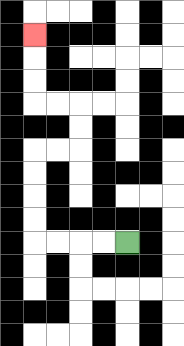{'start': '[5, 10]', 'end': '[1, 1]', 'path_directions': 'L,L,L,L,U,U,U,U,R,R,U,U,L,L,U,U,U', 'path_coordinates': '[[5, 10], [4, 10], [3, 10], [2, 10], [1, 10], [1, 9], [1, 8], [1, 7], [1, 6], [2, 6], [3, 6], [3, 5], [3, 4], [2, 4], [1, 4], [1, 3], [1, 2], [1, 1]]'}